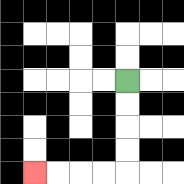{'start': '[5, 3]', 'end': '[1, 7]', 'path_directions': 'D,D,D,D,L,L,L,L', 'path_coordinates': '[[5, 3], [5, 4], [5, 5], [5, 6], [5, 7], [4, 7], [3, 7], [2, 7], [1, 7]]'}